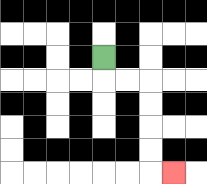{'start': '[4, 2]', 'end': '[7, 7]', 'path_directions': 'D,R,R,D,D,D,D,R', 'path_coordinates': '[[4, 2], [4, 3], [5, 3], [6, 3], [6, 4], [6, 5], [6, 6], [6, 7], [7, 7]]'}